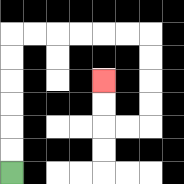{'start': '[0, 7]', 'end': '[4, 3]', 'path_directions': 'U,U,U,U,U,U,R,R,R,R,R,R,D,D,D,D,L,L,U,U', 'path_coordinates': '[[0, 7], [0, 6], [0, 5], [0, 4], [0, 3], [0, 2], [0, 1], [1, 1], [2, 1], [3, 1], [4, 1], [5, 1], [6, 1], [6, 2], [6, 3], [6, 4], [6, 5], [5, 5], [4, 5], [4, 4], [4, 3]]'}